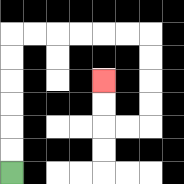{'start': '[0, 7]', 'end': '[4, 3]', 'path_directions': 'U,U,U,U,U,U,R,R,R,R,R,R,D,D,D,D,L,L,U,U', 'path_coordinates': '[[0, 7], [0, 6], [0, 5], [0, 4], [0, 3], [0, 2], [0, 1], [1, 1], [2, 1], [3, 1], [4, 1], [5, 1], [6, 1], [6, 2], [6, 3], [6, 4], [6, 5], [5, 5], [4, 5], [4, 4], [4, 3]]'}